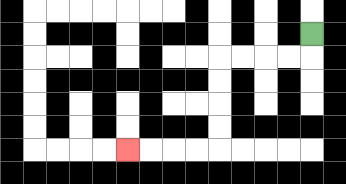{'start': '[13, 1]', 'end': '[5, 6]', 'path_directions': 'D,L,L,L,L,D,D,D,D,L,L,L,L', 'path_coordinates': '[[13, 1], [13, 2], [12, 2], [11, 2], [10, 2], [9, 2], [9, 3], [9, 4], [9, 5], [9, 6], [8, 6], [7, 6], [6, 6], [5, 6]]'}